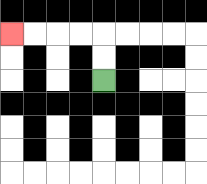{'start': '[4, 3]', 'end': '[0, 1]', 'path_directions': 'U,U,L,L,L,L', 'path_coordinates': '[[4, 3], [4, 2], [4, 1], [3, 1], [2, 1], [1, 1], [0, 1]]'}